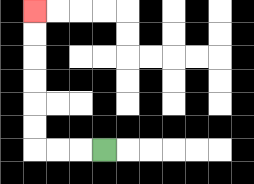{'start': '[4, 6]', 'end': '[1, 0]', 'path_directions': 'L,L,L,U,U,U,U,U,U', 'path_coordinates': '[[4, 6], [3, 6], [2, 6], [1, 6], [1, 5], [1, 4], [1, 3], [1, 2], [1, 1], [1, 0]]'}